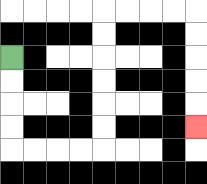{'start': '[0, 2]', 'end': '[8, 5]', 'path_directions': 'D,D,D,D,R,R,R,R,U,U,U,U,U,U,R,R,R,R,D,D,D,D,D', 'path_coordinates': '[[0, 2], [0, 3], [0, 4], [0, 5], [0, 6], [1, 6], [2, 6], [3, 6], [4, 6], [4, 5], [4, 4], [4, 3], [4, 2], [4, 1], [4, 0], [5, 0], [6, 0], [7, 0], [8, 0], [8, 1], [8, 2], [8, 3], [8, 4], [8, 5]]'}